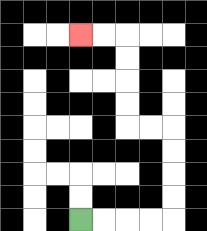{'start': '[3, 9]', 'end': '[3, 1]', 'path_directions': 'R,R,R,R,U,U,U,U,L,L,U,U,U,U,L,L', 'path_coordinates': '[[3, 9], [4, 9], [5, 9], [6, 9], [7, 9], [7, 8], [7, 7], [7, 6], [7, 5], [6, 5], [5, 5], [5, 4], [5, 3], [5, 2], [5, 1], [4, 1], [3, 1]]'}